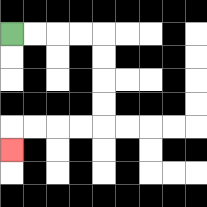{'start': '[0, 1]', 'end': '[0, 6]', 'path_directions': 'R,R,R,R,D,D,D,D,L,L,L,L,D', 'path_coordinates': '[[0, 1], [1, 1], [2, 1], [3, 1], [4, 1], [4, 2], [4, 3], [4, 4], [4, 5], [3, 5], [2, 5], [1, 5], [0, 5], [0, 6]]'}